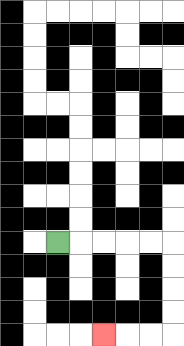{'start': '[2, 10]', 'end': '[4, 14]', 'path_directions': 'R,R,R,R,R,D,D,D,D,L,L,L', 'path_coordinates': '[[2, 10], [3, 10], [4, 10], [5, 10], [6, 10], [7, 10], [7, 11], [7, 12], [7, 13], [7, 14], [6, 14], [5, 14], [4, 14]]'}